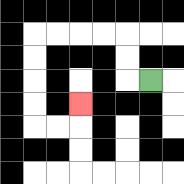{'start': '[6, 3]', 'end': '[3, 4]', 'path_directions': 'L,U,U,L,L,L,L,D,D,D,D,R,R,U', 'path_coordinates': '[[6, 3], [5, 3], [5, 2], [5, 1], [4, 1], [3, 1], [2, 1], [1, 1], [1, 2], [1, 3], [1, 4], [1, 5], [2, 5], [3, 5], [3, 4]]'}